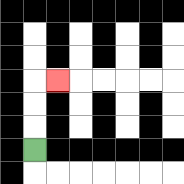{'start': '[1, 6]', 'end': '[2, 3]', 'path_directions': 'U,U,U,R', 'path_coordinates': '[[1, 6], [1, 5], [1, 4], [1, 3], [2, 3]]'}